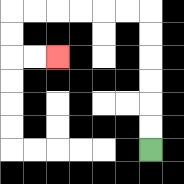{'start': '[6, 6]', 'end': '[2, 2]', 'path_directions': 'U,U,U,U,U,U,L,L,L,L,L,L,D,D,R,R', 'path_coordinates': '[[6, 6], [6, 5], [6, 4], [6, 3], [6, 2], [6, 1], [6, 0], [5, 0], [4, 0], [3, 0], [2, 0], [1, 0], [0, 0], [0, 1], [0, 2], [1, 2], [2, 2]]'}